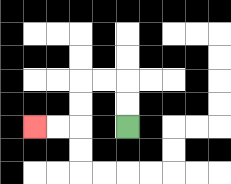{'start': '[5, 5]', 'end': '[1, 5]', 'path_directions': 'U,U,L,L,D,D,L,L', 'path_coordinates': '[[5, 5], [5, 4], [5, 3], [4, 3], [3, 3], [3, 4], [3, 5], [2, 5], [1, 5]]'}